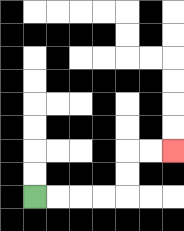{'start': '[1, 8]', 'end': '[7, 6]', 'path_directions': 'R,R,R,R,U,U,R,R', 'path_coordinates': '[[1, 8], [2, 8], [3, 8], [4, 8], [5, 8], [5, 7], [5, 6], [6, 6], [7, 6]]'}